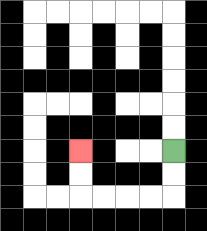{'start': '[7, 6]', 'end': '[3, 6]', 'path_directions': 'D,D,L,L,L,L,U,U', 'path_coordinates': '[[7, 6], [7, 7], [7, 8], [6, 8], [5, 8], [4, 8], [3, 8], [3, 7], [3, 6]]'}